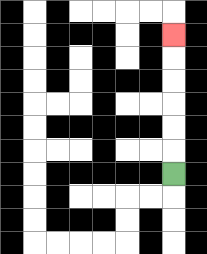{'start': '[7, 7]', 'end': '[7, 1]', 'path_directions': 'U,U,U,U,U,U', 'path_coordinates': '[[7, 7], [7, 6], [7, 5], [7, 4], [7, 3], [7, 2], [7, 1]]'}